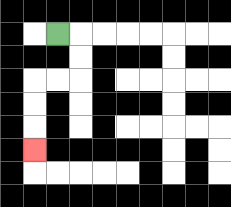{'start': '[2, 1]', 'end': '[1, 6]', 'path_directions': 'R,D,D,L,L,D,D,D', 'path_coordinates': '[[2, 1], [3, 1], [3, 2], [3, 3], [2, 3], [1, 3], [1, 4], [1, 5], [1, 6]]'}